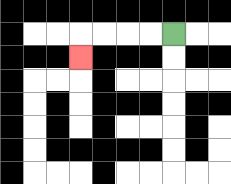{'start': '[7, 1]', 'end': '[3, 2]', 'path_directions': 'L,L,L,L,D', 'path_coordinates': '[[7, 1], [6, 1], [5, 1], [4, 1], [3, 1], [3, 2]]'}